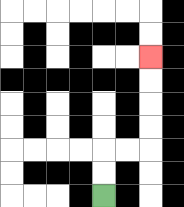{'start': '[4, 8]', 'end': '[6, 2]', 'path_directions': 'U,U,R,R,U,U,U,U', 'path_coordinates': '[[4, 8], [4, 7], [4, 6], [5, 6], [6, 6], [6, 5], [6, 4], [6, 3], [6, 2]]'}